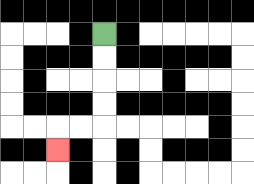{'start': '[4, 1]', 'end': '[2, 6]', 'path_directions': 'D,D,D,D,L,L,D', 'path_coordinates': '[[4, 1], [4, 2], [4, 3], [4, 4], [4, 5], [3, 5], [2, 5], [2, 6]]'}